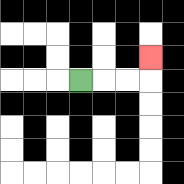{'start': '[3, 3]', 'end': '[6, 2]', 'path_directions': 'R,R,R,U', 'path_coordinates': '[[3, 3], [4, 3], [5, 3], [6, 3], [6, 2]]'}